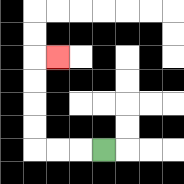{'start': '[4, 6]', 'end': '[2, 2]', 'path_directions': 'L,L,L,U,U,U,U,R', 'path_coordinates': '[[4, 6], [3, 6], [2, 6], [1, 6], [1, 5], [1, 4], [1, 3], [1, 2], [2, 2]]'}